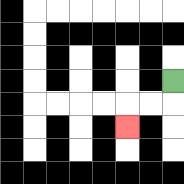{'start': '[7, 3]', 'end': '[5, 5]', 'path_directions': 'D,L,L,D', 'path_coordinates': '[[7, 3], [7, 4], [6, 4], [5, 4], [5, 5]]'}